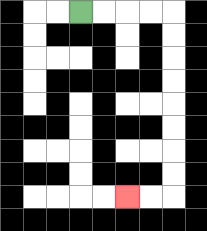{'start': '[3, 0]', 'end': '[5, 8]', 'path_directions': 'R,R,R,R,D,D,D,D,D,D,D,D,L,L', 'path_coordinates': '[[3, 0], [4, 0], [5, 0], [6, 0], [7, 0], [7, 1], [7, 2], [7, 3], [7, 4], [7, 5], [7, 6], [7, 7], [7, 8], [6, 8], [5, 8]]'}